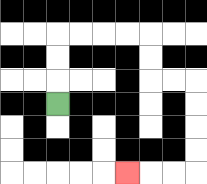{'start': '[2, 4]', 'end': '[5, 7]', 'path_directions': 'U,U,U,R,R,R,R,D,D,R,R,D,D,D,D,L,L,L', 'path_coordinates': '[[2, 4], [2, 3], [2, 2], [2, 1], [3, 1], [4, 1], [5, 1], [6, 1], [6, 2], [6, 3], [7, 3], [8, 3], [8, 4], [8, 5], [8, 6], [8, 7], [7, 7], [6, 7], [5, 7]]'}